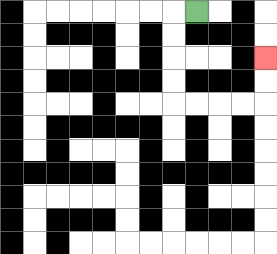{'start': '[8, 0]', 'end': '[11, 2]', 'path_directions': 'L,D,D,D,D,R,R,R,R,U,U', 'path_coordinates': '[[8, 0], [7, 0], [7, 1], [7, 2], [7, 3], [7, 4], [8, 4], [9, 4], [10, 4], [11, 4], [11, 3], [11, 2]]'}